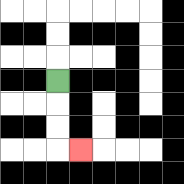{'start': '[2, 3]', 'end': '[3, 6]', 'path_directions': 'D,D,D,R', 'path_coordinates': '[[2, 3], [2, 4], [2, 5], [2, 6], [3, 6]]'}